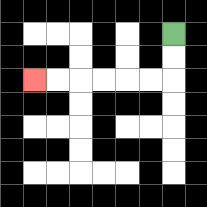{'start': '[7, 1]', 'end': '[1, 3]', 'path_directions': 'D,D,L,L,L,L,L,L', 'path_coordinates': '[[7, 1], [7, 2], [7, 3], [6, 3], [5, 3], [4, 3], [3, 3], [2, 3], [1, 3]]'}